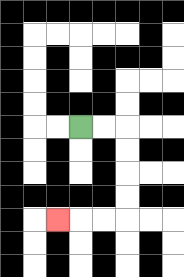{'start': '[3, 5]', 'end': '[2, 9]', 'path_directions': 'R,R,D,D,D,D,L,L,L', 'path_coordinates': '[[3, 5], [4, 5], [5, 5], [5, 6], [5, 7], [5, 8], [5, 9], [4, 9], [3, 9], [2, 9]]'}